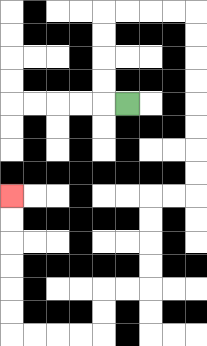{'start': '[5, 4]', 'end': '[0, 8]', 'path_directions': 'L,U,U,U,U,R,R,R,R,D,D,D,D,D,D,D,D,L,L,D,D,D,D,L,L,D,D,L,L,L,L,U,U,U,U,U,U', 'path_coordinates': '[[5, 4], [4, 4], [4, 3], [4, 2], [4, 1], [4, 0], [5, 0], [6, 0], [7, 0], [8, 0], [8, 1], [8, 2], [8, 3], [8, 4], [8, 5], [8, 6], [8, 7], [8, 8], [7, 8], [6, 8], [6, 9], [6, 10], [6, 11], [6, 12], [5, 12], [4, 12], [4, 13], [4, 14], [3, 14], [2, 14], [1, 14], [0, 14], [0, 13], [0, 12], [0, 11], [0, 10], [0, 9], [0, 8]]'}